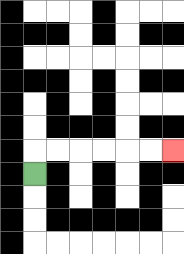{'start': '[1, 7]', 'end': '[7, 6]', 'path_directions': 'U,R,R,R,R,R,R', 'path_coordinates': '[[1, 7], [1, 6], [2, 6], [3, 6], [4, 6], [5, 6], [6, 6], [7, 6]]'}